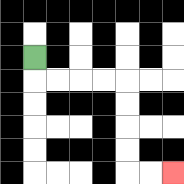{'start': '[1, 2]', 'end': '[7, 7]', 'path_directions': 'D,R,R,R,R,D,D,D,D,R,R', 'path_coordinates': '[[1, 2], [1, 3], [2, 3], [3, 3], [4, 3], [5, 3], [5, 4], [5, 5], [5, 6], [5, 7], [6, 7], [7, 7]]'}